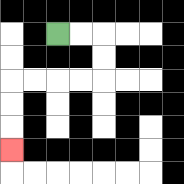{'start': '[2, 1]', 'end': '[0, 6]', 'path_directions': 'R,R,D,D,L,L,L,L,D,D,D', 'path_coordinates': '[[2, 1], [3, 1], [4, 1], [4, 2], [4, 3], [3, 3], [2, 3], [1, 3], [0, 3], [0, 4], [0, 5], [0, 6]]'}